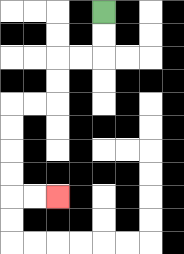{'start': '[4, 0]', 'end': '[2, 8]', 'path_directions': 'D,D,L,L,D,D,L,L,D,D,D,D,R,R', 'path_coordinates': '[[4, 0], [4, 1], [4, 2], [3, 2], [2, 2], [2, 3], [2, 4], [1, 4], [0, 4], [0, 5], [0, 6], [0, 7], [0, 8], [1, 8], [2, 8]]'}